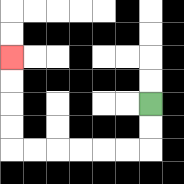{'start': '[6, 4]', 'end': '[0, 2]', 'path_directions': 'D,D,L,L,L,L,L,L,U,U,U,U', 'path_coordinates': '[[6, 4], [6, 5], [6, 6], [5, 6], [4, 6], [3, 6], [2, 6], [1, 6], [0, 6], [0, 5], [0, 4], [0, 3], [0, 2]]'}